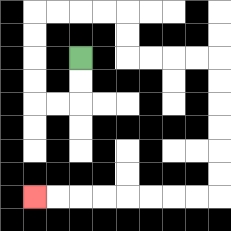{'start': '[3, 2]', 'end': '[1, 8]', 'path_directions': 'D,D,L,L,U,U,U,U,R,R,R,R,D,D,R,R,R,R,D,D,D,D,D,D,L,L,L,L,L,L,L,L', 'path_coordinates': '[[3, 2], [3, 3], [3, 4], [2, 4], [1, 4], [1, 3], [1, 2], [1, 1], [1, 0], [2, 0], [3, 0], [4, 0], [5, 0], [5, 1], [5, 2], [6, 2], [7, 2], [8, 2], [9, 2], [9, 3], [9, 4], [9, 5], [9, 6], [9, 7], [9, 8], [8, 8], [7, 8], [6, 8], [5, 8], [4, 8], [3, 8], [2, 8], [1, 8]]'}